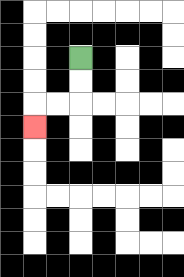{'start': '[3, 2]', 'end': '[1, 5]', 'path_directions': 'D,D,L,L,D', 'path_coordinates': '[[3, 2], [3, 3], [3, 4], [2, 4], [1, 4], [1, 5]]'}